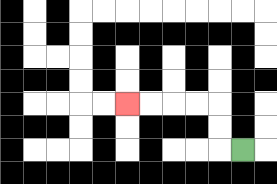{'start': '[10, 6]', 'end': '[5, 4]', 'path_directions': 'L,U,U,L,L,L,L', 'path_coordinates': '[[10, 6], [9, 6], [9, 5], [9, 4], [8, 4], [7, 4], [6, 4], [5, 4]]'}